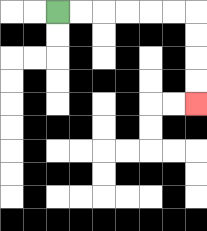{'start': '[2, 0]', 'end': '[8, 4]', 'path_directions': 'R,R,R,R,R,R,D,D,D,D', 'path_coordinates': '[[2, 0], [3, 0], [4, 0], [5, 0], [6, 0], [7, 0], [8, 0], [8, 1], [8, 2], [8, 3], [8, 4]]'}